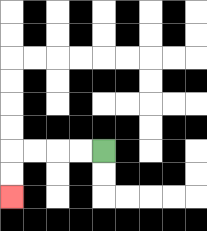{'start': '[4, 6]', 'end': '[0, 8]', 'path_directions': 'L,L,L,L,D,D', 'path_coordinates': '[[4, 6], [3, 6], [2, 6], [1, 6], [0, 6], [0, 7], [0, 8]]'}